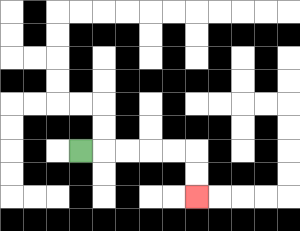{'start': '[3, 6]', 'end': '[8, 8]', 'path_directions': 'R,R,R,R,R,D,D', 'path_coordinates': '[[3, 6], [4, 6], [5, 6], [6, 6], [7, 6], [8, 6], [8, 7], [8, 8]]'}